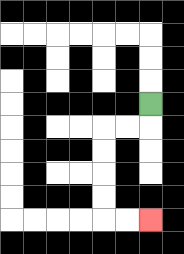{'start': '[6, 4]', 'end': '[6, 9]', 'path_directions': 'D,L,L,D,D,D,D,R,R', 'path_coordinates': '[[6, 4], [6, 5], [5, 5], [4, 5], [4, 6], [4, 7], [4, 8], [4, 9], [5, 9], [6, 9]]'}